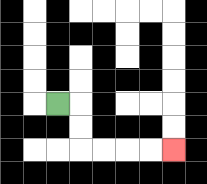{'start': '[2, 4]', 'end': '[7, 6]', 'path_directions': 'R,D,D,R,R,R,R', 'path_coordinates': '[[2, 4], [3, 4], [3, 5], [3, 6], [4, 6], [5, 6], [6, 6], [7, 6]]'}